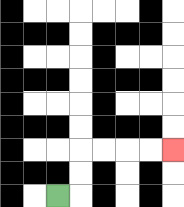{'start': '[2, 8]', 'end': '[7, 6]', 'path_directions': 'R,U,U,R,R,R,R', 'path_coordinates': '[[2, 8], [3, 8], [3, 7], [3, 6], [4, 6], [5, 6], [6, 6], [7, 6]]'}